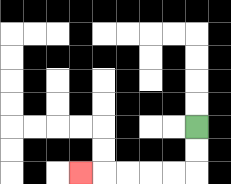{'start': '[8, 5]', 'end': '[3, 7]', 'path_directions': 'D,D,L,L,L,L,L', 'path_coordinates': '[[8, 5], [8, 6], [8, 7], [7, 7], [6, 7], [5, 7], [4, 7], [3, 7]]'}